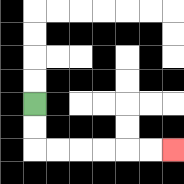{'start': '[1, 4]', 'end': '[7, 6]', 'path_directions': 'D,D,R,R,R,R,R,R', 'path_coordinates': '[[1, 4], [1, 5], [1, 6], [2, 6], [3, 6], [4, 6], [5, 6], [6, 6], [7, 6]]'}